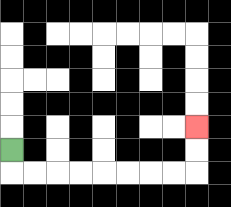{'start': '[0, 6]', 'end': '[8, 5]', 'path_directions': 'D,R,R,R,R,R,R,R,R,U,U', 'path_coordinates': '[[0, 6], [0, 7], [1, 7], [2, 7], [3, 7], [4, 7], [5, 7], [6, 7], [7, 7], [8, 7], [8, 6], [8, 5]]'}